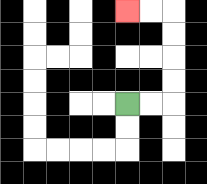{'start': '[5, 4]', 'end': '[5, 0]', 'path_directions': 'R,R,U,U,U,U,L,L', 'path_coordinates': '[[5, 4], [6, 4], [7, 4], [7, 3], [7, 2], [7, 1], [7, 0], [6, 0], [5, 0]]'}